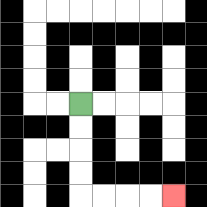{'start': '[3, 4]', 'end': '[7, 8]', 'path_directions': 'D,D,D,D,R,R,R,R', 'path_coordinates': '[[3, 4], [3, 5], [3, 6], [3, 7], [3, 8], [4, 8], [5, 8], [6, 8], [7, 8]]'}